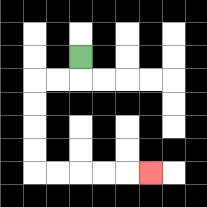{'start': '[3, 2]', 'end': '[6, 7]', 'path_directions': 'D,L,L,D,D,D,D,R,R,R,R,R', 'path_coordinates': '[[3, 2], [3, 3], [2, 3], [1, 3], [1, 4], [1, 5], [1, 6], [1, 7], [2, 7], [3, 7], [4, 7], [5, 7], [6, 7]]'}